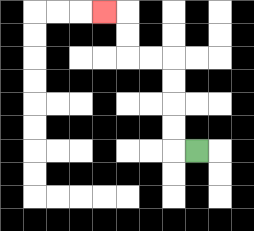{'start': '[8, 6]', 'end': '[4, 0]', 'path_directions': 'L,U,U,U,U,L,L,U,U,L', 'path_coordinates': '[[8, 6], [7, 6], [7, 5], [7, 4], [7, 3], [7, 2], [6, 2], [5, 2], [5, 1], [5, 0], [4, 0]]'}